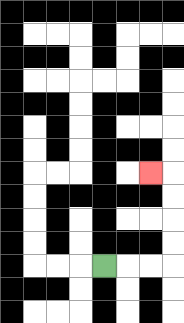{'start': '[4, 11]', 'end': '[6, 7]', 'path_directions': 'R,R,R,U,U,U,U,L', 'path_coordinates': '[[4, 11], [5, 11], [6, 11], [7, 11], [7, 10], [7, 9], [7, 8], [7, 7], [6, 7]]'}